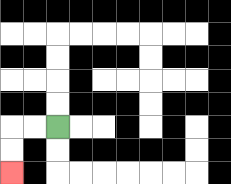{'start': '[2, 5]', 'end': '[0, 7]', 'path_directions': 'L,L,D,D', 'path_coordinates': '[[2, 5], [1, 5], [0, 5], [0, 6], [0, 7]]'}